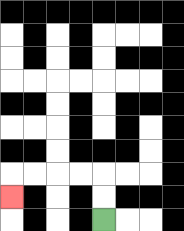{'start': '[4, 9]', 'end': '[0, 8]', 'path_directions': 'U,U,L,L,L,L,D', 'path_coordinates': '[[4, 9], [4, 8], [4, 7], [3, 7], [2, 7], [1, 7], [0, 7], [0, 8]]'}